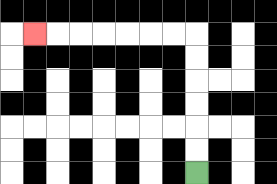{'start': '[8, 7]', 'end': '[1, 1]', 'path_directions': 'U,U,U,U,U,U,L,L,L,L,L,L,L', 'path_coordinates': '[[8, 7], [8, 6], [8, 5], [8, 4], [8, 3], [8, 2], [8, 1], [7, 1], [6, 1], [5, 1], [4, 1], [3, 1], [2, 1], [1, 1]]'}